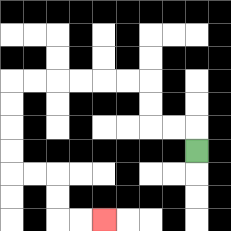{'start': '[8, 6]', 'end': '[4, 9]', 'path_directions': 'U,L,L,U,U,L,L,L,L,L,L,D,D,D,D,R,R,D,D,R,R', 'path_coordinates': '[[8, 6], [8, 5], [7, 5], [6, 5], [6, 4], [6, 3], [5, 3], [4, 3], [3, 3], [2, 3], [1, 3], [0, 3], [0, 4], [0, 5], [0, 6], [0, 7], [1, 7], [2, 7], [2, 8], [2, 9], [3, 9], [4, 9]]'}